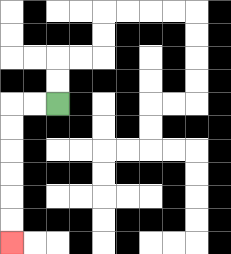{'start': '[2, 4]', 'end': '[0, 10]', 'path_directions': 'L,L,D,D,D,D,D,D', 'path_coordinates': '[[2, 4], [1, 4], [0, 4], [0, 5], [0, 6], [0, 7], [0, 8], [0, 9], [0, 10]]'}